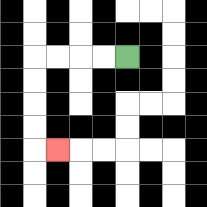{'start': '[5, 2]', 'end': '[2, 6]', 'path_directions': 'L,L,L,L,D,D,D,D,R', 'path_coordinates': '[[5, 2], [4, 2], [3, 2], [2, 2], [1, 2], [1, 3], [1, 4], [1, 5], [1, 6], [2, 6]]'}